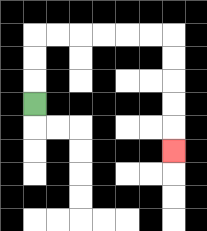{'start': '[1, 4]', 'end': '[7, 6]', 'path_directions': 'U,U,U,R,R,R,R,R,R,D,D,D,D,D', 'path_coordinates': '[[1, 4], [1, 3], [1, 2], [1, 1], [2, 1], [3, 1], [4, 1], [5, 1], [6, 1], [7, 1], [7, 2], [7, 3], [7, 4], [7, 5], [7, 6]]'}